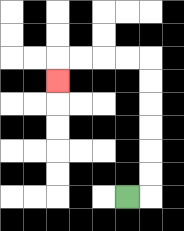{'start': '[5, 8]', 'end': '[2, 3]', 'path_directions': 'R,U,U,U,U,U,U,L,L,L,L,D', 'path_coordinates': '[[5, 8], [6, 8], [6, 7], [6, 6], [6, 5], [6, 4], [6, 3], [6, 2], [5, 2], [4, 2], [3, 2], [2, 2], [2, 3]]'}